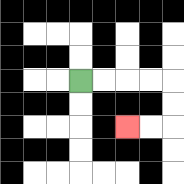{'start': '[3, 3]', 'end': '[5, 5]', 'path_directions': 'R,R,R,R,D,D,L,L', 'path_coordinates': '[[3, 3], [4, 3], [5, 3], [6, 3], [7, 3], [7, 4], [7, 5], [6, 5], [5, 5]]'}